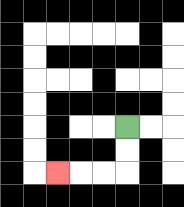{'start': '[5, 5]', 'end': '[2, 7]', 'path_directions': 'D,D,L,L,L', 'path_coordinates': '[[5, 5], [5, 6], [5, 7], [4, 7], [3, 7], [2, 7]]'}